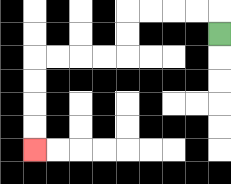{'start': '[9, 1]', 'end': '[1, 6]', 'path_directions': 'U,L,L,L,L,D,D,L,L,L,L,D,D,D,D', 'path_coordinates': '[[9, 1], [9, 0], [8, 0], [7, 0], [6, 0], [5, 0], [5, 1], [5, 2], [4, 2], [3, 2], [2, 2], [1, 2], [1, 3], [1, 4], [1, 5], [1, 6]]'}